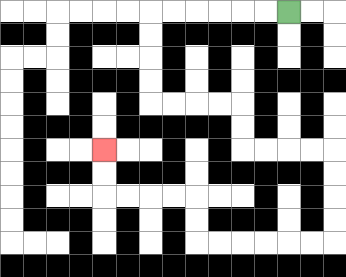{'start': '[12, 0]', 'end': '[4, 6]', 'path_directions': 'L,L,L,L,L,L,D,D,D,D,R,R,R,R,D,D,R,R,R,R,D,D,D,D,L,L,L,L,L,L,U,U,L,L,L,L,U,U', 'path_coordinates': '[[12, 0], [11, 0], [10, 0], [9, 0], [8, 0], [7, 0], [6, 0], [6, 1], [6, 2], [6, 3], [6, 4], [7, 4], [8, 4], [9, 4], [10, 4], [10, 5], [10, 6], [11, 6], [12, 6], [13, 6], [14, 6], [14, 7], [14, 8], [14, 9], [14, 10], [13, 10], [12, 10], [11, 10], [10, 10], [9, 10], [8, 10], [8, 9], [8, 8], [7, 8], [6, 8], [5, 8], [4, 8], [4, 7], [4, 6]]'}